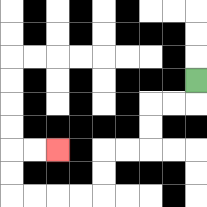{'start': '[8, 3]', 'end': '[2, 6]', 'path_directions': 'D,L,L,D,D,L,L,D,D,L,L,L,L,U,U,R,R', 'path_coordinates': '[[8, 3], [8, 4], [7, 4], [6, 4], [6, 5], [6, 6], [5, 6], [4, 6], [4, 7], [4, 8], [3, 8], [2, 8], [1, 8], [0, 8], [0, 7], [0, 6], [1, 6], [2, 6]]'}